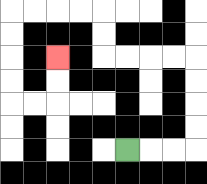{'start': '[5, 6]', 'end': '[2, 2]', 'path_directions': 'R,R,R,U,U,U,U,L,L,L,L,U,U,L,L,L,L,D,D,D,D,R,R,U,U', 'path_coordinates': '[[5, 6], [6, 6], [7, 6], [8, 6], [8, 5], [8, 4], [8, 3], [8, 2], [7, 2], [6, 2], [5, 2], [4, 2], [4, 1], [4, 0], [3, 0], [2, 0], [1, 0], [0, 0], [0, 1], [0, 2], [0, 3], [0, 4], [1, 4], [2, 4], [2, 3], [2, 2]]'}